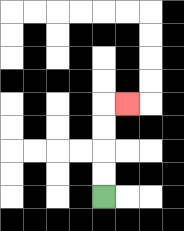{'start': '[4, 8]', 'end': '[5, 4]', 'path_directions': 'U,U,U,U,R', 'path_coordinates': '[[4, 8], [4, 7], [4, 6], [4, 5], [4, 4], [5, 4]]'}